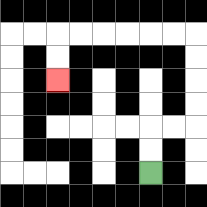{'start': '[6, 7]', 'end': '[2, 3]', 'path_directions': 'U,U,R,R,U,U,U,U,L,L,L,L,L,L,D,D', 'path_coordinates': '[[6, 7], [6, 6], [6, 5], [7, 5], [8, 5], [8, 4], [8, 3], [8, 2], [8, 1], [7, 1], [6, 1], [5, 1], [4, 1], [3, 1], [2, 1], [2, 2], [2, 3]]'}